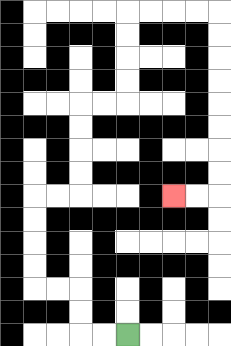{'start': '[5, 14]', 'end': '[7, 8]', 'path_directions': 'L,L,U,U,L,L,U,U,U,U,R,R,U,U,U,U,R,R,U,U,U,U,R,R,R,R,D,D,D,D,D,D,D,D,L,L', 'path_coordinates': '[[5, 14], [4, 14], [3, 14], [3, 13], [3, 12], [2, 12], [1, 12], [1, 11], [1, 10], [1, 9], [1, 8], [2, 8], [3, 8], [3, 7], [3, 6], [3, 5], [3, 4], [4, 4], [5, 4], [5, 3], [5, 2], [5, 1], [5, 0], [6, 0], [7, 0], [8, 0], [9, 0], [9, 1], [9, 2], [9, 3], [9, 4], [9, 5], [9, 6], [9, 7], [9, 8], [8, 8], [7, 8]]'}